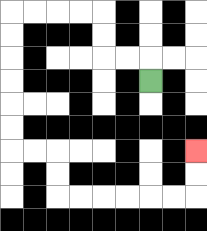{'start': '[6, 3]', 'end': '[8, 6]', 'path_directions': 'U,L,L,U,U,L,L,L,L,D,D,D,D,D,D,R,R,D,D,R,R,R,R,R,R,U,U', 'path_coordinates': '[[6, 3], [6, 2], [5, 2], [4, 2], [4, 1], [4, 0], [3, 0], [2, 0], [1, 0], [0, 0], [0, 1], [0, 2], [0, 3], [0, 4], [0, 5], [0, 6], [1, 6], [2, 6], [2, 7], [2, 8], [3, 8], [4, 8], [5, 8], [6, 8], [7, 8], [8, 8], [8, 7], [8, 6]]'}